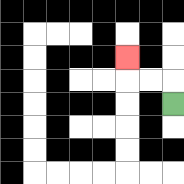{'start': '[7, 4]', 'end': '[5, 2]', 'path_directions': 'U,L,L,U', 'path_coordinates': '[[7, 4], [7, 3], [6, 3], [5, 3], [5, 2]]'}